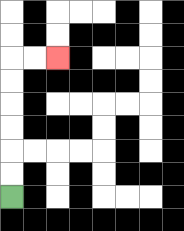{'start': '[0, 8]', 'end': '[2, 2]', 'path_directions': 'U,U,U,U,U,U,R,R', 'path_coordinates': '[[0, 8], [0, 7], [0, 6], [0, 5], [0, 4], [0, 3], [0, 2], [1, 2], [2, 2]]'}